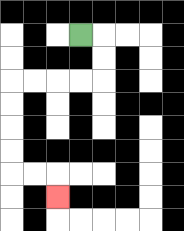{'start': '[3, 1]', 'end': '[2, 8]', 'path_directions': 'R,D,D,L,L,L,L,D,D,D,D,R,R,D', 'path_coordinates': '[[3, 1], [4, 1], [4, 2], [4, 3], [3, 3], [2, 3], [1, 3], [0, 3], [0, 4], [0, 5], [0, 6], [0, 7], [1, 7], [2, 7], [2, 8]]'}